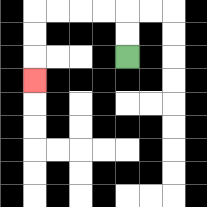{'start': '[5, 2]', 'end': '[1, 3]', 'path_directions': 'U,U,L,L,L,L,D,D,D', 'path_coordinates': '[[5, 2], [5, 1], [5, 0], [4, 0], [3, 0], [2, 0], [1, 0], [1, 1], [1, 2], [1, 3]]'}